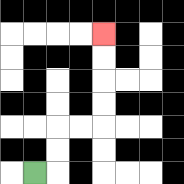{'start': '[1, 7]', 'end': '[4, 1]', 'path_directions': 'R,U,U,R,R,U,U,U,U', 'path_coordinates': '[[1, 7], [2, 7], [2, 6], [2, 5], [3, 5], [4, 5], [4, 4], [4, 3], [4, 2], [4, 1]]'}